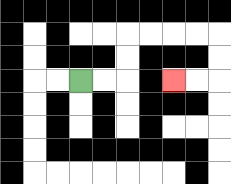{'start': '[3, 3]', 'end': '[7, 3]', 'path_directions': 'R,R,U,U,R,R,R,R,D,D,L,L', 'path_coordinates': '[[3, 3], [4, 3], [5, 3], [5, 2], [5, 1], [6, 1], [7, 1], [8, 1], [9, 1], [9, 2], [9, 3], [8, 3], [7, 3]]'}